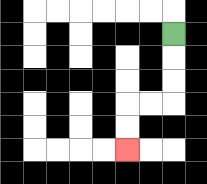{'start': '[7, 1]', 'end': '[5, 6]', 'path_directions': 'D,D,D,L,L,D,D', 'path_coordinates': '[[7, 1], [7, 2], [7, 3], [7, 4], [6, 4], [5, 4], [5, 5], [5, 6]]'}